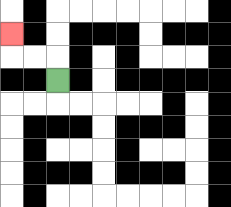{'start': '[2, 3]', 'end': '[0, 1]', 'path_directions': 'U,L,L,U', 'path_coordinates': '[[2, 3], [2, 2], [1, 2], [0, 2], [0, 1]]'}